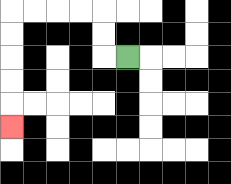{'start': '[5, 2]', 'end': '[0, 5]', 'path_directions': 'L,U,U,L,L,L,L,D,D,D,D,D', 'path_coordinates': '[[5, 2], [4, 2], [4, 1], [4, 0], [3, 0], [2, 0], [1, 0], [0, 0], [0, 1], [0, 2], [0, 3], [0, 4], [0, 5]]'}